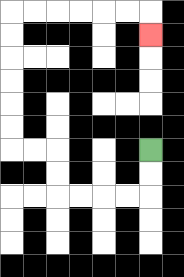{'start': '[6, 6]', 'end': '[6, 1]', 'path_directions': 'D,D,L,L,L,L,U,U,L,L,U,U,U,U,U,U,R,R,R,R,R,R,D', 'path_coordinates': '[[6, 6], [6, 7], [6, 8], [5, 8], [4, 8], [3, 8], [2, 8], [2, 7], [2, 6], [1, 6], [0, 6], [0, 5], [0, 4], [0, 3], [0, 2], [0, 1], [0, 0], [1, 0], [2, 0], [3, 0], [4, 0], [5, 0], [6, 0], [6, 1]]'}